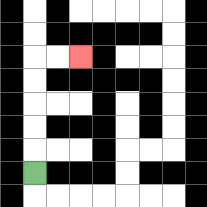{'start': '[1, 7]', 'end': '[3, 2]', 'path_directions': 'U,U,U,U,U,R,R', 'path_coordinates': '[[1, 7], [1, 6], [1, 5], [1, 4], [1, 3], [1, 2], [2, 2], [3, 2]]'}